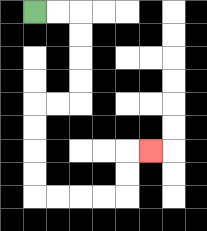{'start': '[1, 0]', 'end': '[6, 6]', 'path_directions': 'R,R,D,D,D,D,L,L,D,D,D,D,R,R,R,R,U,U,R', 'path_coordinates': '[[1, 0], [2, 0], [3, 0], [3, 1], [3, 2], [3, 3], [3, 4], [2, 4], [1, 4], [1, 5], [1, 6], [1, 7], [1, 8], [2, 8], [3, 8], [4, 8], [5, 8], [5, 7], [5, 6], [6, 6]]'}